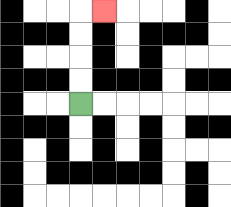{'start': '[3, 4]', 'end': '[4, 0]', 'path_directions': 'U,U,U,U,R', 'path_coordinates': '[[3, 4], [3, 3], [3, 2], [3, 1], [3, 0], [4, 0]]'}